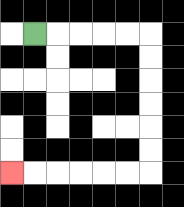{'start': '[1, 1]', 'end': '[0, 7]', 'path_directions': 'R,R,R,R,R,D,D,D,D,D,D,L,L,L,L,L,L', 'path_coordinates': '[[1, 1], [2, 1], [3, 1], [4, 1], [5, 1], [6, 1], [6, 2], [6, 3], [6, 4], [6, 5], [6, 6], [6, 7], [5, 7], [4, 7], [3, 7], [2, 7], [1, 7], [0, 7]]'}